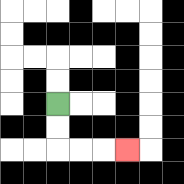{'start': '[2, 4]', 'end': '[5, 6]', 'path_directions': 'D,D,R,R,R', 'path_coordinates': '[[2, 4], [2, 5], [2, 6], [3, 6], [4, 6], [5, 6]]'}